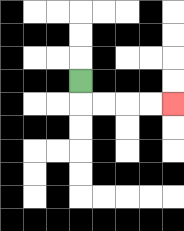{'start': '[3, 3]', 'end': '[7, 4]', 'path_directions': 'D,R,R,R,R', 'path_coordinates': '[[3, 3], [3, 4], [4, 4], [5, 4], [6, 4], [7, 4]]'}